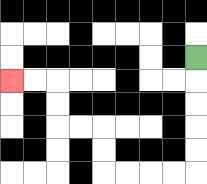{'start': '[8, 2]', 'end': '[0, 3]', 'path_directions': 'D,D,D,D,D,L,L,L,L,U,U,L,L,U,U,L,L', 'path_coordinates': '[[8, 2], [8, 3], [8, 4], [8, 5], [8, 6], [8, 7], [7, 7], [6, 7], [5, 7], [4, 7], [4, 6], [4, 5], [3, 5], [2, 5], [2, 4], [2, 3], [1, 3], [0, 3]]'}